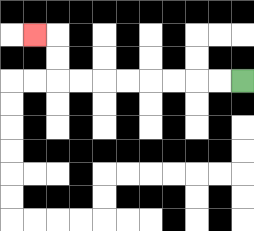{'start': '[10, 3]', 'end': '[1, 1]', 'path_directions': 'L,L,L,L,L,L,L,L,U,U,L', 'path_coordinates': '[[10, 3], [9, 3], [8, 3], [7, 3], [6, 3], [5, 3], [4, 3], [3, 3], [2, 3], [2, 2], [2, 1], [1, 1]]'}